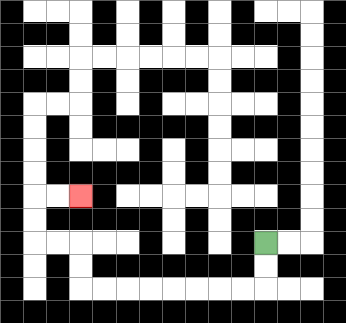{'start': '[11, 10]', 'end': '[3, 8]', 'path_directions': 'D,D,L,L,L,L,L,L,L,L,U,U,L,L,U,U,R,R', 'path_coordinates': '[[11, 10], [11, 11], [11, 12], [10, 12], [9, 12], [8, 12], [7, 12], [6, 12], [5, 12], [4, 12], [3, 12], [3, 11], [3, 10], [2, 10], [1, 10], [1, 9], [1, 8], [2, 8], [3, 8]]'}